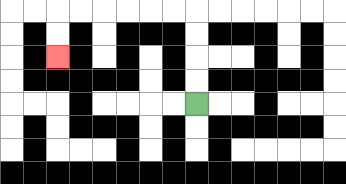{'start': '[8, 4]', 'end': '[2, 2]', 'path_directions': 'U,U,U,U,L,L,L,L,L,L,D,D', 'path_coordinates': '[[8, 4], [8, 3], [8, 2], [8, 1], [8, 0], [7, 0], [6, 0], [5, 0], [4, 0], [3, 0], [2, 0], [2, 1], [2, 2]]'}